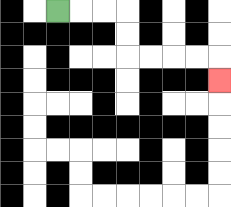{'start': '[2, 0]', 'end': '[9, 3]', 'path_directions': 'R,R,R,D,D,R,R,R,R,D', 'path_coordinates': '[[2, 0], [3, 0], [4, 0], [5, 0], [5, 1], [5, 2], [6, 2], [7, 2], [8, 2], [9, 2], [9, 3]]'}